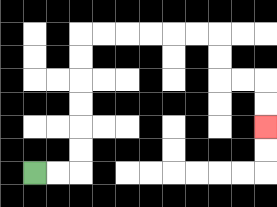{'start': '[1, 7]', 'end': '[11, 5]', 'path_directions': 'R,R,U,U,U,U,U,U,R,R,R,R,R,R,D,D,R,R,D,D', 'path_coordinates': '[[1, 7], [2, 7], [3, 7], [3, 6], [3, 5], [3, 4], [3, 3], [3, 2], [3, 1], [4, 1], [5, 1], [6, 1], [7, 1], [8, 1], [9, 1], [9, 2], [9, 3], [10, 3], [11, 3], [11, 4], [11, 5]]'}